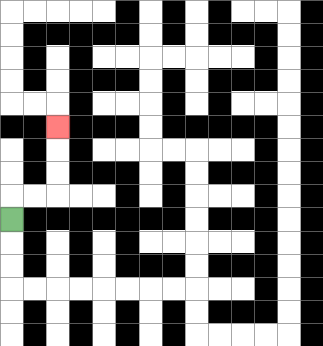{'start': '[0, 9]', 'end': '[2, 5]', 'path_directions': 'U,R,R,U,U,U', 'path_coordinates': '[[0, 9], [0, 8], [1, 8], [2, 8], [2, 7], [2, 6], [2, 5]]'}